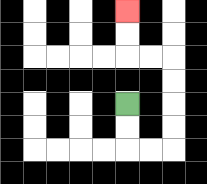{'start': '[5, 4]', 'end': '[5, 0]', 'path_directions': 'D,D,R,R,U,U,U,U,L,L,U,U', 'path_coordinates': '[[5, 4], [5, 5], [5, 6], [6, 6], [7, 6], [7, 5], [7, 4], [7, 3], [7, 2], [6, 2], [5, 2], [5, 1], [5, 0]]'}